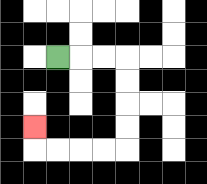{'start': '[2, 2]', 'end': '[1, 5]', 'path_directions': 'R,R,R,D,D,D,D,L,L,L,L,U', 'path_coordinates': '[[2, 2], [3, 2], [4, 2], [5, 2], [5, 3], [5, 4], [5, 5], [5, 6], [4, 6], [3, 6], [2, 6], [1, 6], [1, 5]]'}